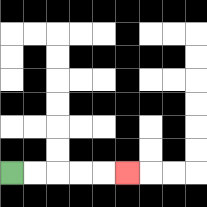{'start': '[0, 7]', 'end': '[5, 7]', 'path_directions': 'R,R,R,R,R', 'path_coordinates': '[[0, 7], [1, 7], [2, 7], [3, 7], [4, 7], [5, 7]]'}